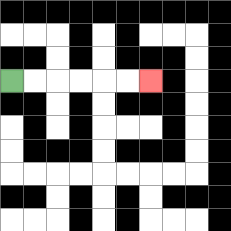{'start': '[0, 3]', 'end': '[6, 3]', 'path_directions': 'R,R,R,R,R,R', 'path_coordinates': '[[0, 3], [1, 3], [2, 3], [3, 3], [4, 3], [5, 3], [6, 3]]'}